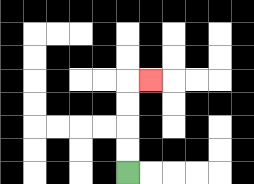{'start': '[5, 7]', 'end': '[6, 3]', 'path_directions': 'U,U,U,U,R', 'path_coordinates': '[[5, 7], [5, 6], [5, 5], [5, 4], [5, 3], [6, 3]]'}